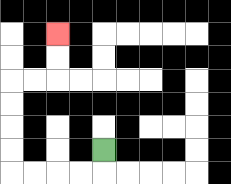{'start': '[4, 6]', 'end': '[2, 1]', 'path_directions': 'D,L,L,L,L,U,U,U,U,R,R,U,U', 'path_coordinates': '[[4, 6], [4, 7], [3, 7], [2, 7], [1, 7], [0, 7], [0, 6], [0, 5], [0, 4], [0, 3], [1, 3], [2, 3], [2, 2], [2, 1]]'}